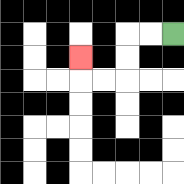{'start': '[7, 1]', 'end': '[3, 2]', 'path_directions': 'L,L,D,D,L,L,U', 'path_coordinates': '[[7, 1], [6, 1], [5, 1], [5, 2], [5, 3], [4, 3], [3, 3], [3, 2]]'}